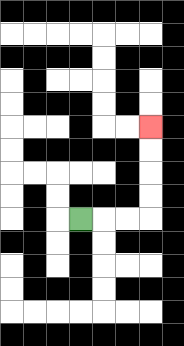{'start': '[3, 9]', 'end': '[6, 5]', 'path_directions': 'R,R,R,U,U,U,U', 'path_coordinates': '[[3, 9], [4, 9], [5, 9], [6, 9], [6, 8], [6, 7], [6, 6], [6, 5]]'}